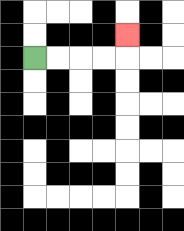{'start': '[1, 2]', 'end': '[5, 1]', 'path_directions': 'R,R,R,R,U', 'path_coordinates': '[[1, 2], [2, 2], [3, 2], [4, 2], [5, 2], [5, 1]]'}